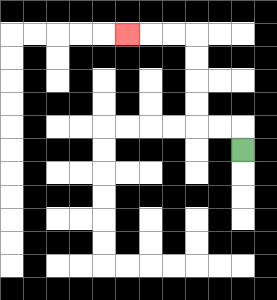{'start': '[10, 6]', 'end': '[5, 1]', 'path_directions': 'U,L,L,U,U,U,U,L,L,L', 'path_coordinates': '[[10, 6], [10, 5], [9, 5], [8, 5], [8, 4], [8, 3], [8, 2], [8, 1], [7, 1], [6, 1], [5, 1]]'}